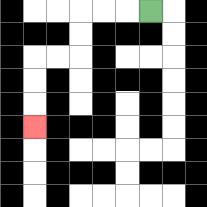{'start': '[6, 0]', 'end': '[1, 5]', 'path_directions': 'L,L,L,D,D,L,L,D,D,D', 'path_coordinates': '[[6, 0], [5, 0], [4, 0], [3, 0], [3, 1], [3, 2], [2, 2], [1, 2], [1, 3], [1, 4], [1, 5]]'}